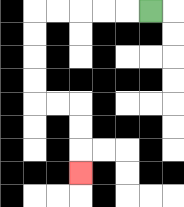{'start': '[6, 0]', 'end': '[3, 7]', 'path_directions': 'L,L,L,L,L,D,D,D,D,R,R,D,D,D', 'path_coordinates': '[[6, 0], [5, 0], [4, 0], [3, 0], [2, 0], [1, 0], [1, 1], [1, 2], [1, 3], [1, 4], [2, 4], [3, 4], [3, 5], [3, 6], [3, 7]]'}